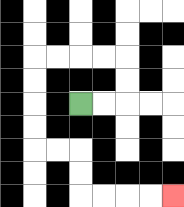{'start': '[3, 4]', 'end': '[7, 8]', 'path_directions': 'R,R,U,U,L,L,L,L,D,D,D,D,R,R,D,D,R,R,R,R', 'path_coordinates': '[[3, 4], [4, 4], [5, 4], [5, 3], [5, 2], [4, 2], [3, 2], [2, 2], [1, 2], [1, 3], [1, 4], [1, 5], [1, 6], [2, 6], [3, 6], [3, 7], [3, 8], [4, 8], [5, 8], [6, 8], [7, 8]]'}